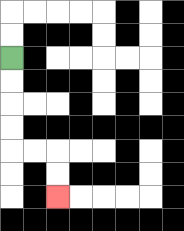{'start': '[0, 2]', 'end': '[2, 8]', 'path_directions': 'D,D,D,D,R,R,D,D', 'path_coordinates': '[[0, 2], [0, 3], [0, 4], [0, 5], [0, 6], [1, 6], [2, 6], [2, 7], [2, 8]]'}